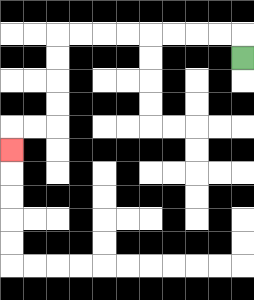{'start': '[10, 2]', 'end': '[0, 6]', 'path_directions': 'U,L,L,L,L,L,L,L,L,D,D,D,D,L,L,D', 'path_coordinates': '[[10, 2], [10, 1], [9, 1], [8, 1], [7, 1], [6, 1], [5, 1], [4, 1], [3, 1], [2, 1], [2, 2], [2, 3], [2, 4], [2, 5], [1, 5], [0, 5], [0, 6]]'}